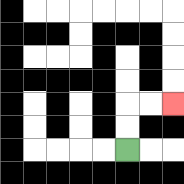{'start': '[5, 6]', 'end': '[7, 4]', 'path_directions': 'U,U,R,R', 'path_coordinates': '[[5, 6], [5, 5], [5, 4], [6, 4], [7, 4]]'}